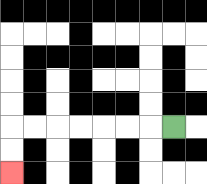{'start': '[7, 5]', 'end': '[0, 7]', 'path_directions': 'L,L,L,L,L,L,L,D,D', 'path_coordinates': '[[7, 5], [6, 5], [5, 5], [4, 5], [3, 5], [2, 5], [1, 5], [0, 5], [0, 6], [0, 7]]'}